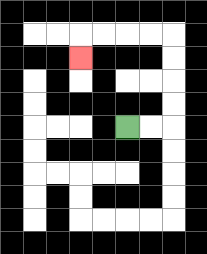{'start': '[5, 5]', 'end': '[3, 2]', 'path_directions': 'R,R,U,U,U,U,L,L,L,L,D', 'path_coordinates': '[[5, 5], [6, 5], [7, 5], [7, 4], [7, 3], [7, 2], [7, 1], [6, 1], [5, 1], [4, 1], [3, 1], [3, 2]]'}